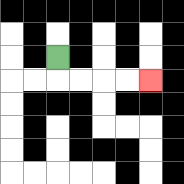{'start': '[2, 2]', 'end': '[6, 3]', 'path_directions': 'D,R,R,R,R', 'path_coordinates': '[[2, 2], [2, 3], [3, 3], [4, 3], [5, 3], [6, 3]]'}